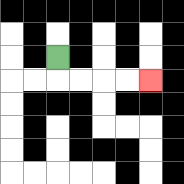{'start': '[2, 2]', 'end': '[6, 3]', 'path_directions': 'D,R,R,R,R', 'path_coordinates': '[[2, 2], [2, 3], [3, 3], [4, 3], [5, 3], [6, 3]]'}